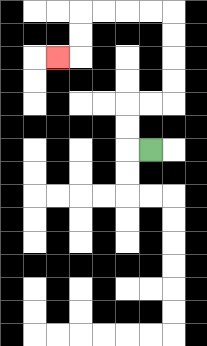{'start': '[6, 6]', 'end': '[2, 2]', 'path_directions': 'L,U,U,R,R,U,U,U,U,L,L,L,L,D,D,L', 'path_coordinates': '[[6, 6], [5, 6], [5, 5], [5, 4], [6, 4], [7, 4], [7, 3], [7, 2], [7, 1], [7, 0], [6, 0], [5, 0], [4, 0], [3, 0], [3, 1], [3, 2], [2, 2]]'}